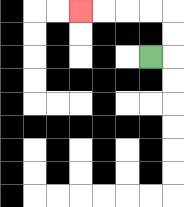{'start': '[6, 2]', 'end': '[3, 0]', 'path_directions': 'R,U,U,L,L,L,L', 'path_coordinates': '[[6, 2], [7, 2], [7, 1], [7, 0], [6, 0], [5, 0], [4, 0], [3, 0]]'}